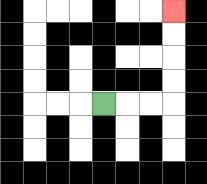{'start': '[4, 4]', 'end': '[7, 0]', 'path_directions': 'R,R,R,U,U,U,U', 'path_coordinates': '[[4, 4], [5, 4], [6, 4], [7, 4], [7, 3], [7, 2], [7, 1], [7, 0]]'}